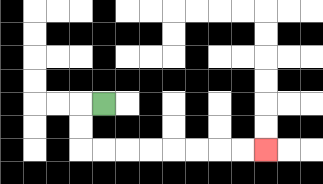{'start': '[4, 4]', 'end': '[11, 6]', 'path_directions': 'L,D,D,R,R,R,R,R,R,R,R', 'path_coordinates': '[[4, 4], [3, 4], [3, 5], [3, 6], [4, 6], [5, 6], [6, 6], [7, 6], [8, 6], [9, 6], [10, 6], [11, 6]]'}